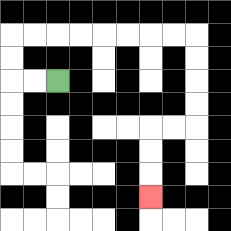{'start': '[2, 3]', 'end': '[6, 8]', 'path_directions': 'L,L,U,U,R,R,R,R,R,R,R,R,D,D,D,D,L,L,D,D,D', 'path_coordinates': '[[2, 3], [1, 3], [0, 3], [0, 2], [0, 1], [1, 1], [2, 1], [3, 1], [4, 1], [5, 1], [6, 1], [7, 1], [8, 1], [8, 2], [8, 3], [8, 4], [8, 5], [7, 5], [6, 5], [6, 6], [6, 7], [6, 8]]'}